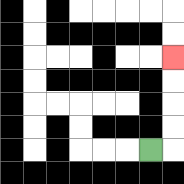{'start': '[6, 6]', 'end': '[7, 2]', 'path_directions': 'R,U,U,U,U', 'path_coordinates': '[[6, 6], [7, 6], [7, 5], [7, 4], [7, 3], [7, 2]]'}